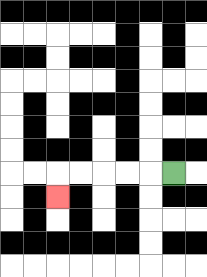{'start': '[7, 7]', 'end': '[2, 8]', 'path_directions': 'L,L,L,L,L,D', 'path_coordinates': '[[7, 7], [6, 7], [5, 7], [4, 7], [3, 7], [2, 7], [2, 8]]'}